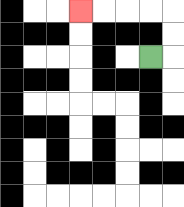{'start': '[6, 2]', 'end': '[3, 0]', 'path_directions': 'R,U,U,L,L,L,L', 'path_coordinates': '[[6, 2], [7, 2], [7, 1], [7, 0], [6, 0], [5, 0], [4, 0], [3, 0]]'}